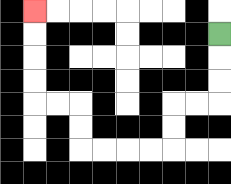{'start': '[9, 1]', 'end': '[1, 0]', 'path_directions': 'D,D,D,L,L,D,D,L,L,L,L,U,U,L,L,U,U,U,U', 'path_coordinates': '[[9, 1], [9, 2], [9, 3], [9, 4], [8, 4], [7, 4], [7, 5], [7, 6], [6, 6], [5, 6], [4, 6], [3, 6], [3, 5], [3, 4], [2, 4], [1, 4], [1, 3], [1, 2], [1, 1], [1, 0]]'}